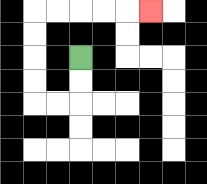{'start': '[3, 2]', 'end': '[6, 0]', 'path_directions': 'D,D,L,L,U,U,U,U,R,R,R,R,R', 'path_coordinates': '[[3, 2], [3, 3], [3, 4], [2, 4], [1, 4], [1, 3], [1, 2], [1, 1], [1, 0], [2, 0], [3, 0], [4, 0], [5, 0], [6, 0]]'}